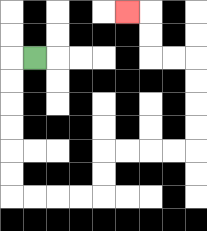{'start': '[1, 2]', 'end': '[5, 0]', 'path_directions': 'L,D,D,D,D,D,D,R,R,R,R,U,U,R,R,R,R,U,U,U,U,L,L,U,U,L', 'path_coordinates': '[[1, 2], [0, 2], [0, 3], [0, 4], [0, 5], [0, 6], [0, 7], [0, 8], [1, 8], [2, 8], [3, 8], [4, 8], [4, 7], [4, 6], [5, 6], [6, 6], [7, 6], [8, 6], [8, 5], [8, 4], [8, 3], [8, 2], [7, 2], [6, 2], [6, 1], [6, 0], [5, 0]]'}